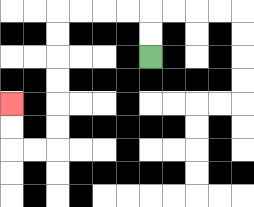{'start': '[6, 2]', 'end': '[0, 4]', 'path_directions': 'U,U,L,L,L,L,D,D,D,D,D,D,L,L,U,U', 'path_coordinates': '[[6, 2], [6, 1], [6, 0], [5, 0], [4, 0], [3, 0], [2, 0], [2, 1], [2, 2], [2, 3], [2, 4], [2, 5], [2, 6], [1, 6], [0, 6], [0, 5], [0, 4]]'}